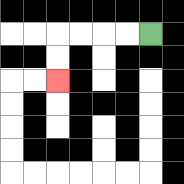{'start': '[6, 1]', 'end': '[2, 3]', 'path_directions': 'L,L,L,L,D,D', 'path_coordinates': '[[6, 1], [5, 1], [4, 1], [3, 1], [2, 1], [2, 2], [2, 3]]'}